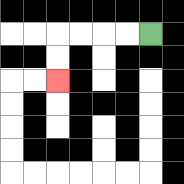{'start': '[6, 1]', 'end': '[2, 3]', 'path_directions': 'L,L,L,L,D,D', 'path_coordinates': '[[6, 1], [5, 1], [4, 1], [3, 1], [2, 1], [2, 2], [2, 3]]'}